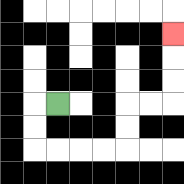{'start': '[2, 4]', 'end': '[7, 1]', 'path_directions': 'L,D,D,R,R,R,R,U,U,R,R,U,U,U', 'path_coordinates': '[[2, 4], [1, 4], [1, 5], [1, 6], [2, 6], [3, 6], [4, 6], [5, 6], [5, 5], [5, 4], [6, 4], [7, 4], [7, 3], [7, 2], [7, 1]]'}